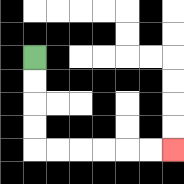{'start': '[1, 2]', 'end': '[7, 6]', 'path_directions': 'D,D,D,D,R,R,R,R,R,R', 'path_coordinates': '[[1, 2], [1, 3], [1, 4], [1, 5], [1, 6], [2, 6], [3, 6], [4, 6], [5, 6], [6, 6], [7, 6]]'}